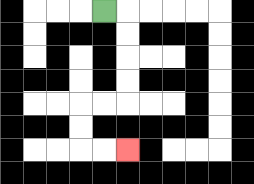{'start': '[4, 0]', 'end': '[5, 6]', 'path_directions': 'R,D,D,D,D,L,L,D,D,R,R', 'path_coordinates': '[[4, 0], [5, 0], [5, 1], [5, 2], [5, 3], [5, 4], [4, 4], [3, 4], [3, 5], [3, 6], [4, 6], [5, 6]]'}